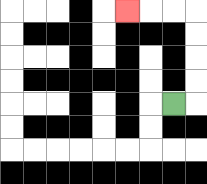{'start': '[7, 4]', 'end': '[5, 0]', 'path_directions': 'R,U,U,U,U,L,L,L', 'path_coordinates': '[[7, 4], [8, 4], [8, 3], [8, 2], [8, 1], [8, 0], [7, 0], [6, 0], [5, 0]]'}